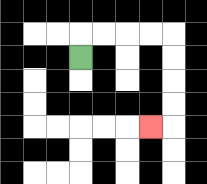{'start': '[3, 2]', 'end': '[6, 5]', 'path_directions': 'U,R,R,R,R,D,D,D,D,L', 'path_coordinates': '[[3, 2], [3, 1], [4, 1], [5, 1], [6, 1], [7, 1], [7, 2], [7, 3], [7, 4], [7, 5], [6, 5]]'}